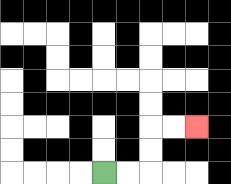{'start': '[4, 7]', 'end': '[8, 5]', 'path_directions': 'R,R,U,U,R,R', 'path_coordinates': '[[4, 7], [5, 7], [6, 7], [6, 6], [6, 5], [7, 5], [8, 5]]'}